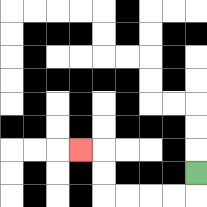{'start': '[8, 7]', 'end': '[3, 6]', 'path_directions': 'D,L,L,L,L,U,U,L', 'path_coordinates': '[[8, 7], [8, 8], [7, 8], [6, 8], [5, 8], [4, 8], [4, 7], [4, 6], [3, 6]]'}